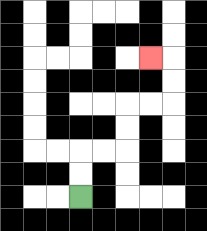{'start': '[3, 8]', 'end': '[6, 2]', 'path_directions': 'U,U,R,R,U,U,R,R,U,U,L', 'path_coordinates': '[[3, 8], [3, 7], [3, 6], [4, 6], [5, 6], [5, 5], [5, 4], [6, 4], [7, 4], [7, 3], [7, 2], [6, 2]]'}